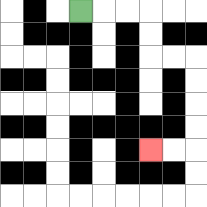{'start': '[3, 0]', 'end': '[6, 6]', 'path_directions': 'R,R,R,D,D,R,R,D,D,D,D,L,L', 'path_coordinates': '[[3, 0], [4, 0], [5, 0], [6, 0], [6, 1], [6, 2], [7, 2], [8, 2], [8, 3], [8, 4], [8, 5], [8, 6], [7, 6], [6, 6]]'}